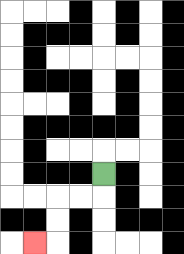{'start': '[4, 7]', 'end': '[1, 10]', 'path_directions': 'D,L,L,D,D,L', 'path_coordinates': '[[4, 7], [4, 8], [3, 8], [2, 8], [2, 9], [2, 10], [1, 10]]'}